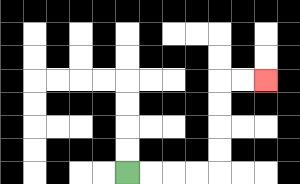{'start': '[5, 7]', 'end': '[11, 3]', 'path_directions': 'R,R,R,R,U,U,U,U,R,R', 'path_coordinates': '[[5, 7], [6, 7], [7, 7], [8, 7], [9, 7], [9, 6], [9, 5], [9, 4], [9, 3], [10, 3], [11, 3]]'}